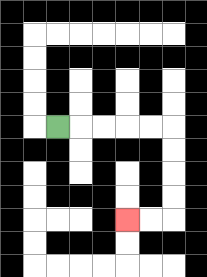{'start': '[2, 5]', 'end': '[5, 9]', 'path_directions': 'R,R,R,R,R,D,D,D,D,L,L', 'path_coordinates': '[[2, 5], [3, 5], [4, 5], [5, 5], [6, 5], [7, 5], [7, 6], [7, 7], [7, 8], [7, 9], [6, 9], [5, 9]]'}